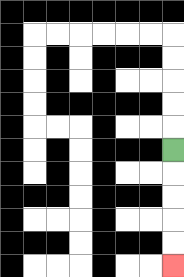{'start': '[7, 6]', 'end': '[7, 11]', 'path_directions': 'D,D,D,D,D', 'path_coordinates': '[[7, 6], [7, 7], [7, 8], [7, 9], [7, 10], [7, 11]]'}